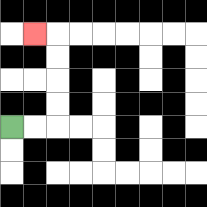{'start': '[0, 5]', 'end': '[1, 1]', 'path_directions': 'R,R,U,U,U,U,L', 'path_coordinates': '[[0, 5], [1, 5], [2, 5], [2, 4], [2, 3], [2, 2], [2, 1], [1, 1]]'}